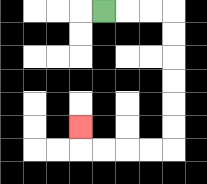{'start': '[4, 0]', 'end': '[3, 5]', 'path_directions': 'R,R,R,D,D,D,D,D,D,L,L,L,L,U', 'path_coordinates': '[[4, 0], [5, 0], [6, 0], [7, 0], [7, 1], [7, 2], [7, 3], [7, 4], [7, 5], [7, 6], [6, 6], [5, 6], [4, 6], [3, 6], [3, 5]]'}